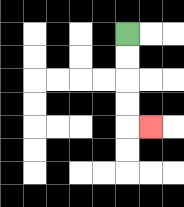{'start': '[5, 1]', 'end': '[6, 5]', 'path_directions': 'D,D,D,D,R', 'path_coordinates': '[[5, 1], [5, 2], [5, 3], [5, 4], [5, 5], [6, 5]]'}